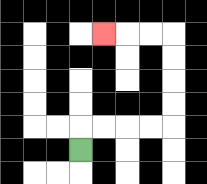{'start': '[3, 6]', 'end': '[4, 1]', 'path_directions': 'U,R,R,R,R,U,U,U,U,L,L,L', 'path_coordinates': '[[3, 6], [3, 5], [4, 5], [5, 5], [6, 5], [7, 5], [7, 4], [7, 3], [7, 2], [7, 1], [6, 1], [5, 1], [4, 1]]'}